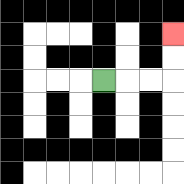{'start': '[4, 3]', 'end': '[7, 1]', 'path_directions': 'R,R,R,U,U', 'path_coordinates': '[[4, 3], [5, 3], [6, 3], [7, 3], [7, 2], [7, 1]]'}